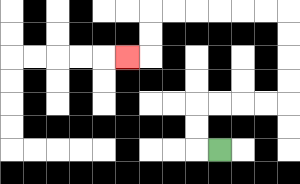{'start': '[9, 6]', 'end': '[5, 2]', 'path_directions': 'L,U,U,R,R,R,R,U,U,U,U,L,L,L,L,L,L,D,D,L', 'path_coordinates': '[[9, 6], [8, 6], [8, 5], [8, 4], [9, 4], [10, 4], [11, 4], [12, 4], [12, 3], [12, 2], [12, 1], [12, 0], [11, 0], [10, 0], [9, 0], [8, 0], [7, 0], [6, 0], [6, 1], [6, 2], [5, 2]]'}